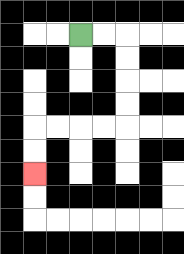{'start': '[3, 1]', 'end': '[1, 7]', 'path_directions': 'R,R,D,D,D,D,L,L,L,L,D,D', 'path_coordinates': '[[3, 1], [4, 1], [5, 1], [5, 2], [5, 3], [5, 4], [5, 5], [4, 5], [3, 5], [2, 5], [1, 5], [1, 6], [1, 7]]'}